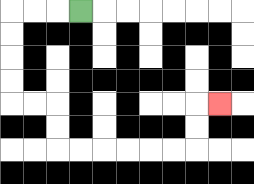{'start': '[3, 0]', 'end': '[9, 4]', 'path_directions': 'L,L,L,D,D,D,D,R,R,D,D,R,R,R,R,R,R,U,U,R', 'path_coordinates': '[[3, 0], [2, 0], [1, 0], [0, 0], [0, 1], [0, 2], [0, 3], [0, 4], [1, 4], [2, 4], [2, 5], [2, 6], [3, 6], [4, 6], [5, 6], [6, 6], [7, 6], [8, 6], [8, 5], [8, 4], [9, 4]]'}